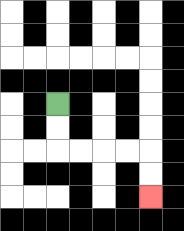{'start': '[2, 4]', 'end': '[6, 8]', 'path_directions': 'D,D,R,R,R,R,D,D', 'path_coordinates': '[[2, 4], [2, 5], [2, 6], [3, 6], [4, 6], [5, 6], [6, 6], [6, 7], [6, 8]]'}